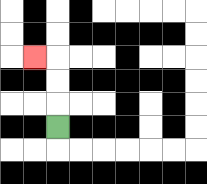{'start': '[2, 5]', 'end': '[1, 2]', 'path_directions': 'U,U,U,L', 'path_coordinates': '[[2, 5], [2, 4], [2, 3], [2, 2], [1, 2]]'}